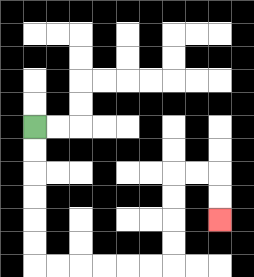{'start': '[1, 5]', 'end': '[9, 9]', 'path_directions': 'D,D,D,D,D,D,R,R,R,R,R,R,U,U,U,U,R,R,D,D', 'path_coordinates': '[[1, 5], [1, 6], [1, 7], [1, 8], [1, 9], [1, 10], [1, 11], [2, 11], [3, 11], [4, 11], [5, 11], [6, 11], [7, 11], [7, 10], [7, 9], [7, 8], [7, 7], [8, 7], [9, 7], [9, 8], [9, 9]]'}